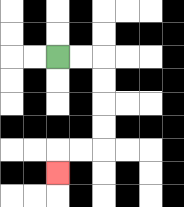{'start': '[2, 2]', 'end': '[2, 7]', 'path_directions': 'R,R,D,D,D,D,L,L,D', 'path_coordinates': '[[2, 2], [3, 2], [4, 2], [4, 3], [4, 4], [4, 5], [4, 6], [3, 6], [2, 6], [2, 7]]'}